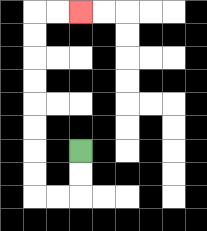{'start': '[3, 6]', 'end': '[3, 0]', 'path_directions': 'D,D,L,L,U,U,U,U,U,U,U,U,R,R', 'path_coordinates': '[[3, 6], [3, 7], [3, 8], [2, 8], [1, 8], [1, 7], [1, 6], [1, 5], [1, 4], [1, 3], [1, 2], [1, 1], [1, 0], [2, 0], [3, 0]]'}